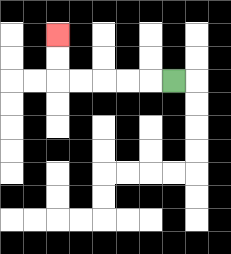{'start': '[7, 3]', 'end': '[2, 1]', 'path_directions': 'L,L,L,L,L,U,U', 'path_coordinates': '[[7, 3], [6, 3], [5, 3], [4, 3], [3, 3], [2, 3], [2, 2], [2, 1]]'}